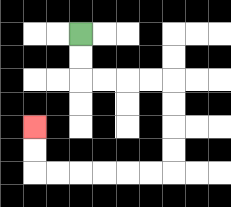{'start': '[3, 1]', 'end': '[1, 5]', 'path_directions': 'D,D,R,R,R,R,D,D,D,D,L,L,L,L,L,L,U,U', 'path_coordinates': '[[3, 1], [3, 2], [3, 3], [4, 3], [5, 3], [6, 3], [7, 3], [7, 4], [7, 5], [7, 6], [7, 7], [6, 7], [5, 7], [4, 7], [3, 7], [2, 7], [1, 7], [1, 6], [1, 5]]'}